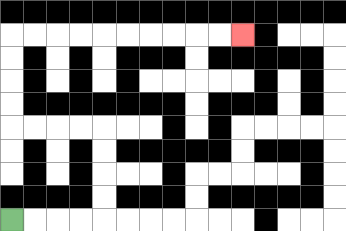{'start': '[0, 9]', 'end': '[10, 1]', 'path_directions': 'R,R,R,R,U,U,U,U,L,L,L,L,U,U,U,U,R,R,R,R,R,R,R,R,R,R', 'path_coordinates': '[[0, 9], [1, 9], [2, 9], [3, 9], [4, 9], [4, 8], [4, 7], [4, 6], [4, 5], [3, 5], [2, 5], [1, 5], [0, 5], [0, 4], [0, 3], [0, 2], [0, 1], [1, 1], [2, 1], [3, 1], [4, 1], [5, 1], [6, 1], [7, 1], [8, 1], [9, 1], [10, 1]]'}